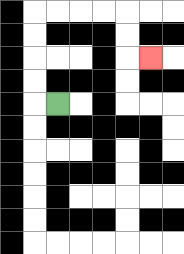{'start': '[2, 4]', 'end': '[6, 2]', 'path_directions': 'L,U,U,U,U,R,R,R,R,D,D,R', 'path_coordinates': '[[2, 4], [1, 4], [1, 3], [1, 2], [1, 1], [1, 0], [2, 0], [3, 0], [4, 0], [5, 0], [5, 1], [5, 2], [6, 2]]'}